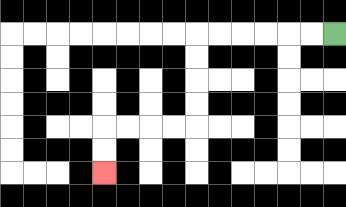{'start': '[14, 1]', 'end': '[4, 7]', 'path_directions': 'L,L,L,L,L,L,D,D,D,D,L,L,L,L,D,D', 'path_coordinates': '[[14, 1], [13, 1], [12, 1], [11, 1], [10, 1], [9, 1], [8, 1], [8, 2], [8, 3], [8, 4], [8, 5], [7, 5], [6, 5], [5, 5], [4, 5], [4, 6], [4, 7]]'}